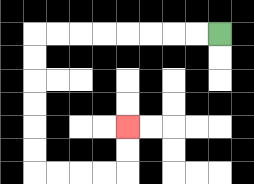{'start': '[9, 1]', 'end': '[5, 5]', 'path_directions': 'L,L,L,L,L,L,L,L,D,D,D,D,D,D,R,R,R,R,U,U', 'path_coordinates': '[[9, 1], [8, 1], [7, 1], [6, 1], [5, 1], [4, 1], [3, 1], [2, 1], [1, 1], [1, 2], [1, 3], [1, 4], [1, 5], [1, 6], [1, 7], [2, 7], [3, 7], [4, 7], [5, 7], [5, 6], [5, 5]]'}